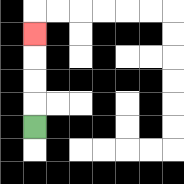{'start': '[1, 5]', 'end': '[1, 1]', 'path_directions': 'U,U,U,U', 'path_coordinates': '[[1, 5], [1, 4], [1, 3], [1, 2], [1, 1]]'}